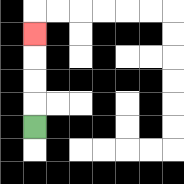{'start': '[1, 5]', 'end': '[1, 1]', 'path_directions': 'U,U,U,U', 'path_coordinates': '[[1, 5], [1, 4], [1, 3], [1, 2], [1, 1]]'}